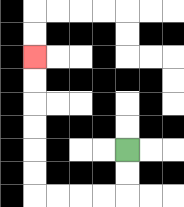{'start': '[5, 6]', 'end': '[1, 2]', 'path_directions': 'D,D,L,L,L,L,U,U,U,U,U,U', 'path_coordinates': '[[5, 6], [5, 7], [5, 8], [4, 8], [3, 8], [2, 8], [1, 8], [1, 7], [1, 6], [1, 5], [1, 4], [1, 3], [1, 2]]'}